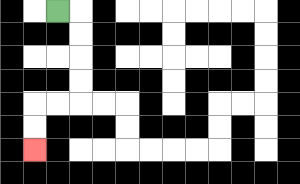{'start': '[2, 0]', 'end': '[1, 6]', 'path_directions': 'R,D,D,D,D,L,L,D,D', 'path_coordinates': '[[2, 0], [3, 0], [3, 1], [3, 2], [3, 3], [3, 4], [2, 4], [1, 4], [1, 5], [1, 6]]'}